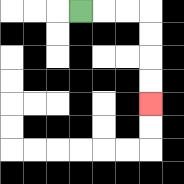{'start': '[3, 0]', 'end': '[6, 4]', 'path_directions': 'R,R,R,D,D,D,D', 'path_coordinates': '[[3, 0], [4, 0], [5, 0], [6, 0], [6, 1], [6, 2], [6, 3], [6, 4]]'}